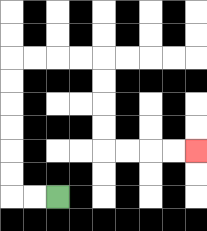{'start': '[2, 8]', 'end': '[8, 6]', 'path_directions': 'L,L,U,U,U,U,U,U,R,R,R,R,D,D,D,D,R,R,R,R', 'path_coordinates': '[[2, 8], [1, 8], [0, 8], [0, 7], [0, 6], [0, 5], [0, 4], [0, 3], [0, 2], [1, 2], [2, 2], [3, 2], [4, 2], [4, 3], [4, 4], [4, 5], [4, 6], [5, 6], [6, 6], [7, 6], [8, 6]]'}